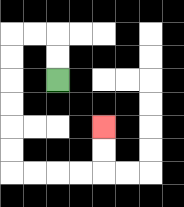{'start': '[2, 3]', 'end': '[4, 5]', 'path_directions': 'U,U,L,L,D,D,D,D,D,D,R,R,R,R,U,U', 'path_coordinates': '[[2, 3], [2, 2], [2, 1], [1, 1], [0, 1], [0, 2], [0, 3], [0, 4], [0, 5], [0, 6], [0, 7], [1, 7], [2, 7], [3, 7], [4, 7], [4, 6], [4, 5]]'}